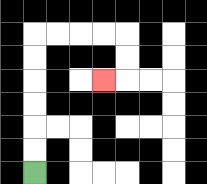{'start': '[1, 7]', 'end': '[4, 3]', 'path_directions': 'U,U,U,U,U,U,R,R,R,R,D,D,L', 'path_coordinates': '[[1, 7], [1, 6], [1, 5], [1, 4], [1, 3], [1, 2], [1, 1], [2, 1], [3, 1], [4, 1], [5, 1], [5, 2], [5, 3], [4, 3]]'}